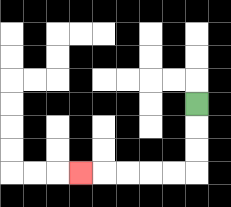{'start': '[8, 4]', 'end': '[3, 7]', 'path_directions': 'D,D,D,L,L,L,L,L', 'path_coordinates': '[[8, 4], [8, 5], [8, 6], [8, 7], [7, 7], [6, 7], [5, 7], [4, 7], [3, 7]]'}